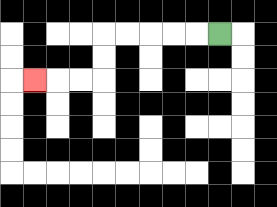{'start': '[9, 1]', 'end': '[1, 3]', 'path_directions': 'L,L,L,L,L,D,D,L,L,L', 'path_coordinates': '[[9, 1], [8, 1], [7, 1], [6, 1], [5, 1], [4, 1], [4, 2], [4, 3], [3, 3], [2, 3], [1, 3]]'}